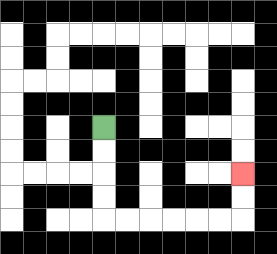{'start': '[4, 5]', 'end': '[10, 7]', 'path_directions': 'D,D,D,D,R,R,R,R,R,R,U,U', 'path_coordinates': '[[4, 5], [4, 6], [4, 7], [4, 8], [4, 9], [5, 9], [6, 9], [7, 9], [8, 9], [9, 9], [10, 9], [10, 8], [10, 7]]'}